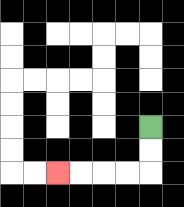{'start': '[6, 5]', 'end': '[2, 7]', 'path_directions': 'D,D,L,L,L,L', 'path_coordinates': '[[6, 5], [6, 6], [6, 7], [5, 7], [4, 7], [3, 7], [2, 7]]'}